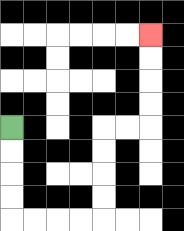{'start': '[0, 5]', 'end': '[6, 1]', 'path_directions': 'D,D,D,D,R,R,R,R,U,U,U,U,R,R,U,U,U,U', 'path_coordinates': '[[0, 5], [0, 6], [0, 7], [0, 8], [0, 9], [1, 9], [2, 9], [3, 9], [4, 9], [4, 8], [4, 7], [4, 6], [4, 5], [5, 5], [6, 5], [6, 4], [6, 3], [6, 2], [6, 1]]'}